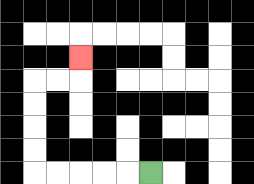{'start': '[6, 7]', 'end': '[3, 2]', 'path_directions': 'L,L,L,L,L,U,U,U,U,R,R,U', 'path_coordinates': '[[6, 7], [5, 7], [4, 7], [3, 7], [2, 7], [1, 7], [1, 6], [1, 5], [1, 4], [1, 3], [2, 3], [3, 3], [3, 2]]'}